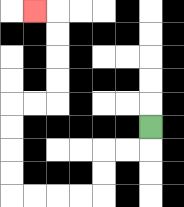{'start': '[6, 5]', 'end': '[1, 0]', 'path_directions': 'D,L,L,D,D,L,L,L,L,U,U,U,U,R,R,U,U,U,U,L', 'path_coordinates': '[[6, 5], [6, 6], [5, 6], [4, 6], [4, 7], [4, 8], [3, 8], [2, 8], [1, 8], [0, 8], [0, 7], [0, 6], [0, 5], [0, 4], [1, 4], [2, 4], [2, 3], [2, 2], [2, 1], [2, 0], [1, 0]]'}